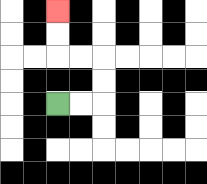{'start': '[2, 4]', 'end': '[2, 0]', 'path_directions': 'R,R,U,U,L,L,U,U', 'path_coordinates': '[[2, 4], [3, 4], [4, 4], [4, 3], [4, 2], [3, 2], [2, 2], [2, 1], [2, 0]]'}